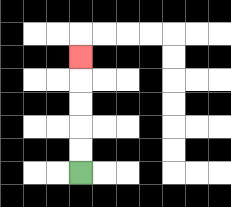{'start': '[3, 7]', 'end': '[3, 2]', 'path_directions': 'U,U,U,U,U', 'path_coordinates': '[[3, 7], [3, 6], [3, 5], [3, 4], [3, 3], [3, 2]]'}